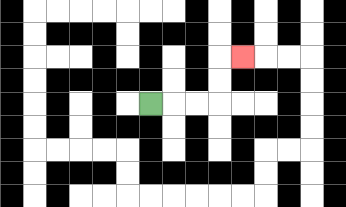{'start': '[6, 4]', 'end': '[10, 2]', 'path_directions': 'R,R,R,U,U,R', 'path_coordinates': '[[6, 4], [7, 4], [8, 4], [9, 4], [9, 3], [9, 2], [10, 2]]'}